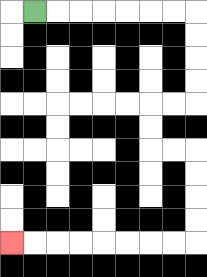{'start': '[1, 0]', 'end': '[0, 10]', 'path_directions': 'R,R,R,R,R,R,R,D,D,D,D,L,L,D,D,R,R,D,D,D,D,L,L,L,L,L,L,L,L', 'path_coordinates': '[[1, 0], [2, 0], [3, 0], [4, 0], [5, 0], [6, 0], [7, 0], [8, 0], [8, 1], [8, 2], [8, 3], [8, 4], [7, 4], [6, 4], [6, 5], [6, 6], [7, 6], [8, 6], [8, 7], [8, 8], [8, 9], [8, 10], [7, 10], [6, 10], [5, 10], [4, 10], [3, 10], [2, 10], [1, 10], [0, 10]]'}